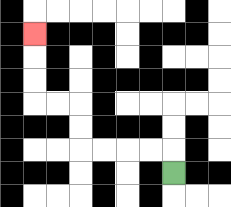{'start': '[7, 7]', 'end': '[1, 1]', 'path_directions': 'U,L,L,L,L,U,U,L,L,U,U,U', 'path_coordinates': '[[7, 7], [7, 6], [6, 6], [5, 6], [4, 6], [3, 6], [3, 5], [3, 4], [2, 4], [1, 4], [1, 3], [1, 2], [1, 1]]'}